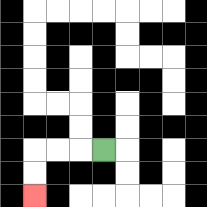{'start': '[4, 6]', 'end': '[1, 8]', 'path_directions': 'L,L,L,D,D', 'path_coordinates': '[[4, 6], [3, 6], [2, 6], [1, 6], [1, 7], [1, 8]]'}